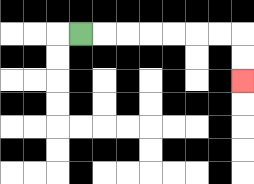{'start': '[3, 1]', 'end': '[10, 3]', 'path_directions': 'R,R,R,R,R,R,R,D,D', 'path_coordinates': '[[3, 1], [4, 1], [5, 1], [6, 1], [7, 1], [8, 1], [9, 1], [10, 1], [10, 2], [10, 3]]'}